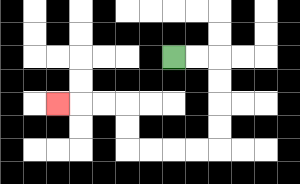{'start': '[7, 2]', 'end': '[2, 4]', 'path_directions': 'R,R,D,D,D,D,L,L,L,L,U,U,L,L,L', 'path_coordinates': '[[7, 2], [8, 2], [9, 2], [9, 3], [9, 4], [9, 5], [9, 6], [8, 6], [7, 6], [6, 6], [5, 6], [5, 5], [5, 4], [4, 4], [3, 4], [2, 4]]'}